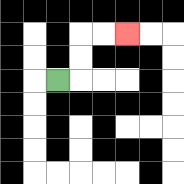{'start': '[2, 3]', 'end': '[5, 1]', 'path_directions': 'R,U,U,R,R', 'path_coordinates': '[[2, 3], [3, 3], [3, 2], [3, 1], [4, 1], [5, 1]]'}